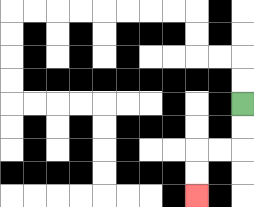{'start': '[10, 4]', 'end': '[8, 8]', 'path_directions': 'D,D,L,L,D,D', 'path_coordinates': '[[10, 4], [10, 5], [10, 6], [9, 6], [8, 6], [8, 7], [8, 8]]'}